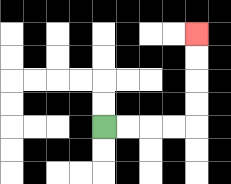{'start': '[4, 5]', 'end': '[8, 1]', 'path_directions': 'R,R,R,R,U,U,U,U', 'path_coordinates': '[[4, 5], [5, 5], [6, 5], [7, 5], [8, 5], [8, 4], [8, 3], [8, 2], [8, 1]]'}